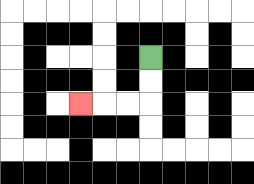{'start': '[6, 2]', 'end': '[3, 4]', 'path_directions': 'D,D,L,L,L', 'path_coordinates': '[[6, 2], [6, 3], [6, 4], [5, 4], [4, 4], [3, 4]]'}